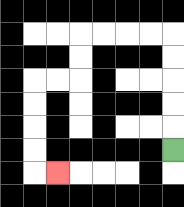{'start': '[7, 6]', 'end': '[2, 7]', 'path_directions': 'U,U,U,U,U,L,L,L,L,D,D,L,L,D,D,D,D,R', 'path_coordinates': '[[7, 6], [7, 5], [7, 4], [7, 3], [7, 2], [7, 1], [6, 1], [5, 1], [4, 1], [3, 1], [3, 2], [3, 3], [2, 3], [1, 3], [1, 4], [1, 5], [1, 6], [1, 7], [2, 7]]'}